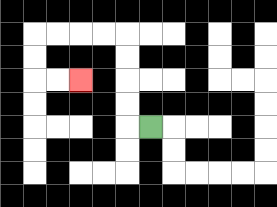{'start': '[6, 5]', 'end': '[3, 3]', 'path_directions': 'L,U,U,U,U,L,L,L,L,D,D,R,R', 'path_coordinates': '[[6, 5], [5, 5], [5, 4], [5, 3], [5, 2], [5, 1], [4, 1], [3, 1], [2, 1], [1, 1], [1, 2], [1, 3], [2, 3], [3, 3]]'}